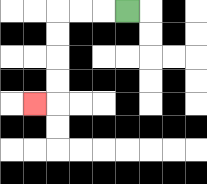{'start': '[5, 0]', 'end': '[1, 4]', 'path_directions': 'L,L,L,D,D,D,D,L', 'path_coordinates': '[[5, 0], [4, 0], [3, 0], [2, 0], [2, 1], [2, 2], [2, 3], [2, 4], [1, 4]]'}